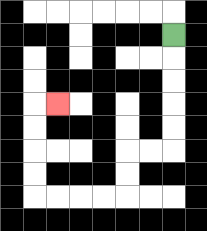{'start': '[7, 1]', 'end': '[2, 4]', 'path_directions': 'D,D,D,D,D,L,L,D,D,L,L,L,L,U,U,U,U,R', 'path_coordinates': '[[7, 1], [7, 2], [7, 3], [7, 4], [7, 5], [7, 6], [6, 6], [5, 6], [5, 7], [5, 8], [4, 8], [3, 8], [2, 8], [1, 8], [1, 7], [1, 6], [1, 5], [1, 4], [2, 4]]'}